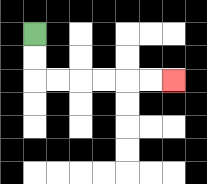{'start': '[1, 1]', 'end': '[7, 3]', 'path_directions': 'D,D,R,R,R,R,R,R', 'path_coordinates': '[[1, 1], [1, 2], [1, 3], [2, 3], [3, 3], [4, 3], [5, 3], [6, 3], [7, 3]]'}